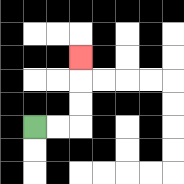{'start': '[1, 5]', 'end': '[3, 2]', 'path_directions': 'R,R,U,U,U', 'path_coordinates': '[[1, 5], [2, 5], [3, 5], [3, 4], [3, 3], [3, 2]]'}